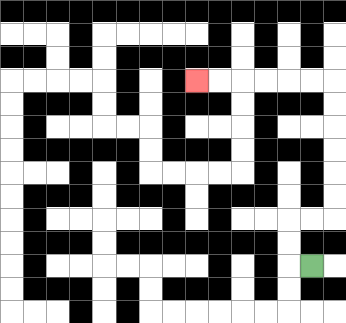{'start': '[13, 11]', 'end': '[8, 3]', 'path_directions': 'L,U,U,R,R,U,U,U,U,U,U,L,L,L,L,L,L', 'path_coordinates': '[[13, 11], [12, 11], [12, 10], [12, 9], [13, 9], [14, 9], [14, 8], [14, 7], [14, 6], [14, 5], [14, 4], [14, 3], [13, 3], [12, 3], [11, 3], [10, 3], [9, 3], [8, 3]]'}